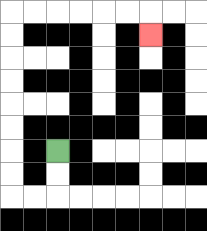{'start': '[2, 6]', 'end': '[6, 1]', 'path_directions': 'D,D,L,L,U,U,U,U,U,U,U,U,R,R,R,R,R,R,D', 'path_coordinates': '[[2, 6], [2, 7], [2, 8], [1, 8], [0, 8], [0, 7], [0, 6], [0, 5], [0, 4], [0, 3], [0, 2], [0, 1], [0, 0], [1, 0], [2, 0], [3, 0], [4, 0], [5, 0], [6, 0], [6, 1]]'}